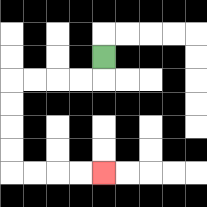{'start': '[4, 2]', 'end': '[4, 7]', 'path_directions': 'D,L,L,L,L,D,D,D,D,R,R,R,R', 'path_coordinates': '[[4, 2], [4, 3], [3, 3], [2, 3], [1, 3], [0, 3], [0, 4], [0, 5], [0, 6], [0, 7], [1, 7], [2, 7], [3, 7], [4, 7]]'}